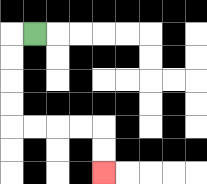{'start': '[1, 1]', 'end': '[4, 7]', 'path_directions': 'L,D,D,D,D,R,R,R,R,D,D', 'path_coordinates': '[[1, 1], [0, 1], [0, 2], [0, 3], [0, 4], [0, 5], [1, 5], [2, 5], [3, 5], [4, 5], [4, 6], [4, 7]]'}